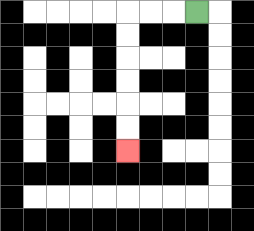{'start': '[8, 0]', 'end': '[5, 6]', 'path_directions': 'L,L,L,D,D,D,D,D,D', 'path_coordinates': '[[8, 0], [7, 0], [6, 0], [5, 0], [5, 1], [5, 2], [5, 3], [5, 4], [5, 5], [5, 6]]'}